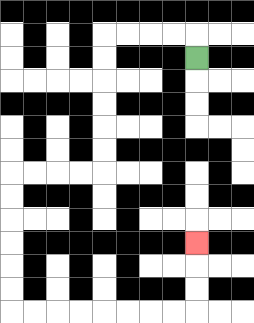{'start': '[8, 2]', 'end': '[8, 10]', 'path_directions': 'U,L,L,L,L,D,D,D,D,D,D,L,L,L,L,D,D,D,D,D,D,R,R,R,R,R,R,R,R,U,U,U', 'path_coordinates': '[[8, 2], [8, 1], [7, 1], [6, 1], [5, 1], [4, 1], [4, 2], [4, 3], [4, 4], [4, 5], [4, 6], [4, 7], [3, 7], [2, 7], [1, 7], [0, 7], [0, 8], [0, 9], [0, 10], [0, 11], [0, 12], [0, 13], [1, 13], [2, 13], [3, 13], [4, 13], [5, 13], [6, 13], [7, 13], [8, 13], [8, 12], [8, 11], [8, 10]]'}